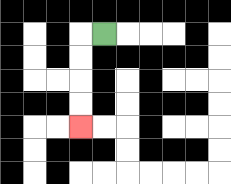{'start': '[4, 1]', 'end': '[3, 5]', 'path_directions': 'L,D,D,D,D', 'path_coordinates': '[[4, 1], [3, 1], [3, 2], [3, 3], [3, 4], [3, 5]]'}